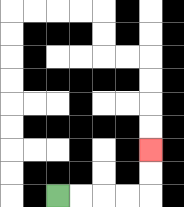{'start': '[2, 8]', 'end': '[6, 6]', 'path_directions': 'R,R,R,R,U,U', 'path_coordinates': '[[2, 8], [3, 8], [4, 8], [5, 8], [6, 8], [6, 7], [6, 6]]'}